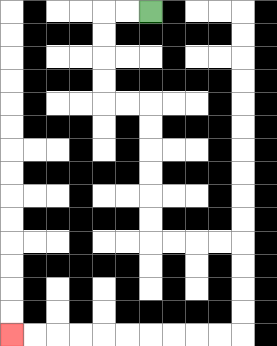{'start': '[6, 0]', 'end': '[0, 14]', 'path_directions': 'L,L,D,D,D,D,R,R,D,D,D,D,D,D,R,R,R,R,D,D,D,D,L,L,L,L,L,L,L,L,L,L', 'path_coordinates': '[[6, 0], [5, 0], [4, 0], [4, 1], [4, 2], [4, 3], [4, 4], [5, 4], [6, 4], [6, 5], [6, 6], [6, 7], [6, 8], [6, 9], [6, 10], [7, 10], [8, 10], [9, 10], [10, 10], [10, 11], [10, 12], [10, 13], [10, 14], [9, 14], [8, 14], [7, 14], [6, 14], [5, 14], [4, 14], [3, 14], [2, 14], [1, 14], [0, 14]]'}